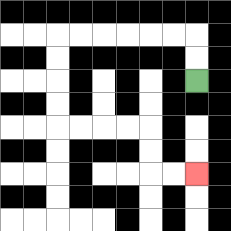{'start': '[8, 3]', 'end': '[8, 7]', 'path_directions': 'U,U,L,L,L,L,L,L,D,D,D,D,R,R,R,R,D,D,R,R', 'path_coordinates': '[[8, 3], [8, 2], [8, 1], [7, 1], [6, 1], [5, 1], [4, 1], [3, 1], [2, 1], [2, 2], [2, 3], [2, 4], [2, 5], [3, 5], [4, 5], [5, 5], [6, 5], [6, 6], [6, 7], [7, 7], [8, 7]]'}